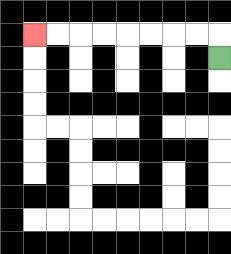{'start': '[9, 2]', 'end': '[1, 1]', 'path_directions': 'U,L,L,L,L,L,L,L,L', 'path_coordinates': '[[9, 2], [9, 1], [8, 1], [7, 1], [6, 1], [5, 1], [4, 1], [3, 1], [2, 1], [1, 1]]'}